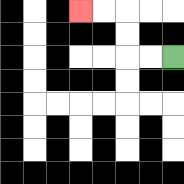{'start': '[7, 2]', 'end': '[3, 0]', 'path_directions': 'L,L,U,U,L,L', 'path_coordinates': '[[7, 2], [6, 2], [5, 2], [5, 1], [5, 0], [4, 0], [3, 0]]'}